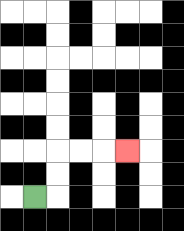{'start': '[1, 8]', 'end': '[5, 6]', 'path_directions': 'R,U,U,R,R,R', 'path_coordinates': '[[1, 8], [2, 8], [2, 7], [2, 6], [3, 6], [4, 6], [5, 6]]'}